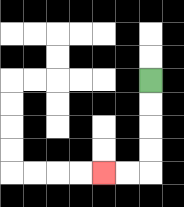{'start': '[6, 3]', 'end': '[4, 7]', 'path_directions': 'D,D,D,D,L,L', 'path_coordinates': '[[6, 3], [6, 4], [6, 5], [6, 6], [6, 7], [5, 7], [4, 7]]'}